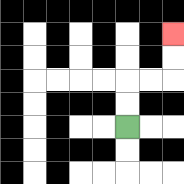{'start': '[5, 5]', 'end': '[7, 1]', 'path_directions': 'U,U,R,R,U,U', 'path_coordinates': '[[5, 5], [5, 4], [5, 3], [6, 3], [7, 3], [7, 2], [7, 1]]'}